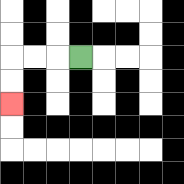{'start': '[3, 2]', 'end': '[0, 4]', 'path_directions': 'L,L,L,D,D', 'path_coordinates': '[[3, 2], [2, 2], [1, 2], [0, 2], [0, 3], [0, 4]]'}